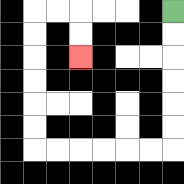{'start': '[7, 0]', 'end': '[3, 2]', 'path_directions': 'D,D,D,D,D,D,L,L,L,L,L,L,U,U,U,U,U,U,R,R,D,D', 'path_coordinates': '[[7, 0], [7, 1], [7, 2], [7, 3], [7, 4], [7, 5], [7, 6], [6, 6], [5, 6], [4, 6], [3, 6], [2, 6], [1, 6], [1, 5], [1, 4], [1, 3], [1, 2], [1, 1], [1, 0], [2, 0], [3, 0], [3, 1], [3, 2]]'}